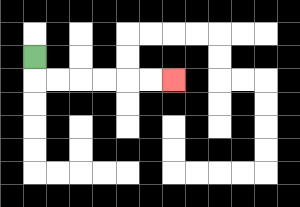{'start': '[1, 2]', 'end': '[7, 3]', 'path_directions': 'D,R,R,R,R,R,R', 'path_coordinates': '[[1, 2], [1, 3], [2, 3], [3, 3], [4, 3], [5, 3], [6, 3], [7, 3]]'}